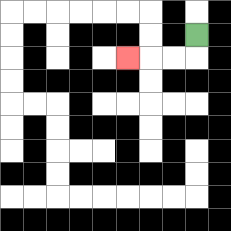{'start': '[8, 1]', 'end': '[5, 2]', 'path_directions': 'D,L,L,L', 'path_coordinates': '[[8, 1], [8, 2], [7, 2], [6, 2], [5, 2]]'}